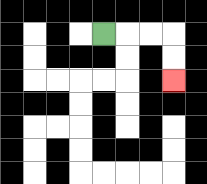{'start': '[4, 1]', 'end': '[7, 3]', 'path_directions': 'R,R,R,D,D', 'path_coordinates': '[[4, 1], [5, 1], [6, 1], [7, 1], [7, 2], [7, 3]]'}